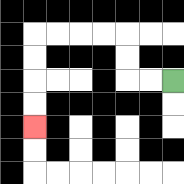{'start': '[7, 3]', 'end': '[1, 5]', 'path_directions': 'L,L,U,U,L,L,L,L,D,D,D,D', 'path_coordinates': '[[7, 3], [6, 3], [5, 3], [5, 2], [5, 1], [4, 1], [3, 1], [2, 1], [1, 1], [1, 2], [1, 3], [1, 4], [1, 5]]'}